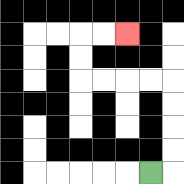{'start': '[6, 7]', 'end': '[5, 1]', 'path_directions': 'R,U,U,U,U,L,L,L,L,U,U,R,R', 'path_coordinates': '[[6, 7], [7, 7], [7, 6], [7, 5], [7, 4], [7, 3], [6, 3], [5, 3], [4, 3], [3, 3], [3, 2], [3, 1], [4, 1], [5, 1]]'}